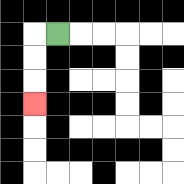{'start': '[2, 1]', 'end': '[1, 4]', 'path_directions': 'L,D,D,D', 'path_coordinates': '[[2, 1], [1, 1], [1, 2], [1, 3], [1, 4]]'}